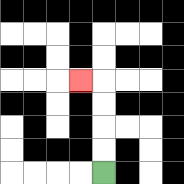{'start': '[4, 7]', 'end': '[3, 3]', 'path_directions': 'U,U,U,U,L', 'path_coordinates': '[[4, 7], [4, 6], [4, 5], [4, 4], [4, 3], [3, 3]]'}